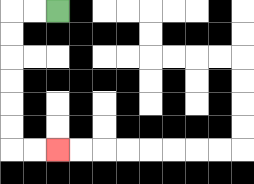{'start': '[2, 0]', 'end': '[2, 6]', 'path_directions': 'L,L,D,D,D,D,D,D,R,R', 'path_coordinates': '[[2, 0], [1, 0], [0, 0], [0, 1], [0, 2], [0, 3], [0, 4], [0, 5], [0, 6], [1, 6], [2, 6]]'}